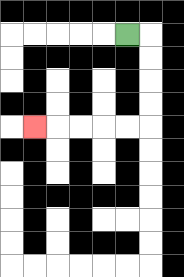{'start': '[5, 1]', 'end': '[1, 5]', 'path_directions': 'R,D,D,D,D,L,L,L,L,L', 'path_coordinates': '[[5, 1], [6, 1], [6, 2], [6, 3], [6, 4], [6, 5], [5, 5], [4, 5], [3, 5], [2, 5], [1, 5]]'}